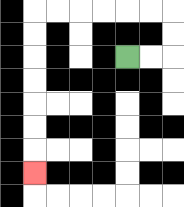{'start': '[5, 2]', 'end': '[1, 7]', 'path_directions': 'R,R,U,U,L,L,L,L,L,L,D,D,D,D,D,D,D', 'path_coordinates': '[[5, 2], [6, 2], [7, 2], [7, 1], [7, 0], [6, 0], [5, 0], [4, 0], [3, 0], [2, 0], [1, 0], [1, 1], [1, 2], [1, 3], [1, 4], [1, 5], [1, 6], [1, 7]]'}